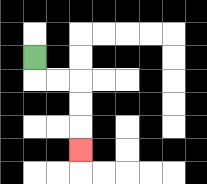{'start': '[1, 2]', 'end': '[3, 6]', 'path_directions': 'D,R,R,D,D,D', 'path_coordinates': '[[1, 2], [1, 3], [2, 3], [3, 3], [3, 4], [3, 5], [3, 6]]'}